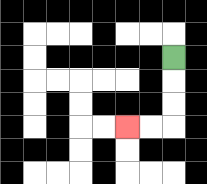{'start': '[7, 2]', 'end': '[5, 5]', 'path_directions': 'D,D,D,L,L', 'path_coordinates': '[[7, 2], [7, 3], [7, 4], [7, 5], [6, 5], [5, 5]]'}